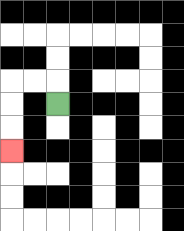{'start': '[2, 4]', 'end': '[0, 6]', 'path_directions': 'U,L,L,D,D,D', 'path_coordinates': '[[2, 4], [2, 3], [1, 3], [0, 3], [0, 4], [0, 5], [0, 6]]'}